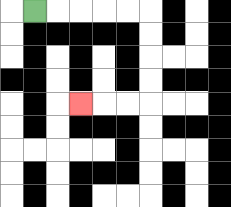{'start': '[1, 0]', 'end': '[3, 4]', 'path_directions': 'R,R,R,R,R,D,D,D,D,L,L,L', 'path_coordinates': '[[1, 0], [2, 0], [3, 0], [4, 0], [5, 0], [6, 0], [6, 1], [6, 2], [6, 3], [6, 4], [5, 4], [4, 4], [3, 4]]'}